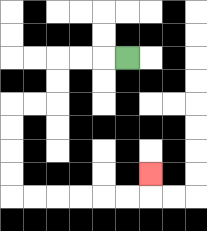{'start': '[5, 2]', 'end': '[6, 7]', 'path_directions': 'L,L,L,D,D,L,L,D,D,D,D,R,R,R,R,R,R,U', 'path_coordinates': '[[5, 2], [4, 2], [3, 2], [2, 2], [2, 3], [2, 4], [1, 4], [0, 4], [0, 5], [0, 6], [0, 7], [0, 8], [1, 8], [2, 8], [3, 8], [4, 8], [5, 8], [6, 8], [6, 7]]'}